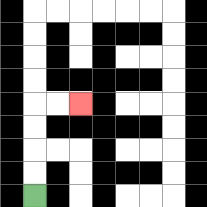{'start': '[1, 8]', 'end': '[3, 4]', 'path_directions': 'U,U,U,U,R,R', 'path_coordinates': '[[1, 8], [1, 7], [1, 6], [1, 5], [1, 4], [2, 4], [3, 4]]'}